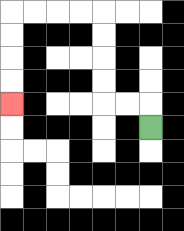{'start': '[6, 5]', 'end': '[0, 4]', 'path_directions': 'U,L,L,U,U,U,U,L,L,L,L,D,D,D,D', 'path_coordinates': '[[6, 5], [6, 4], [5, 4], [4, 4], [4, 3], [4, 2], [4, 1], [4, 0], [3, 0], [2, 0], [1, 0], [0, 0], [0, 1], [0, 2], [0, 3], [0, 4]]'}